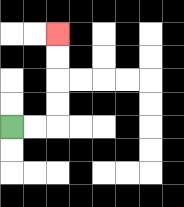{'start': '[0, 5]', 'end': '[2, 1]', 'path_directions': 'R,R,U,U,U,U', 'path_coordinates': '[[0, 5], [1, 5], [2, 5], [2, 4], [2, 3], [2, 2], [2, 1]]'}